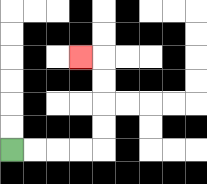{'start': '[0, 6]', 'end': '[3, 2]', 'path_directions': 'R,R,R,R,U,U,U,U,L', 'path_coordinates': '[[0, 6], [1, 6], [2, 6], [3, 6], [4, 6], [4, 5], [4, 4], [4, 3], [4, 2], [3, 2]]'}